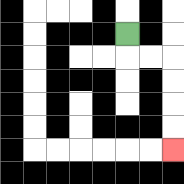{'start': '[5, 1]', 'end': '[7, 6]', 'path_directions': 'D,R,R,D,D,D,D', 'path_coordinates': '[[5, 1], [5, 2], [6, 2], [7, 2], [7, 3], [7, 4], [7, 5], [7, 6]]'}